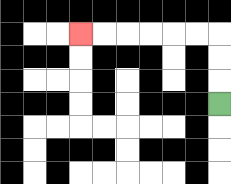{'start': '[9, 4]', 'end': '[3, 1]', 'path_directions': 'U,U,U,L,L,L,L,L,L', 'path_coordinates': '[[9, 4], [9, 3], [9, 2], [9, 1], [8, 1], [7, 1], [6, 1], [5, 1], [4, 1], [3, 1]]'}